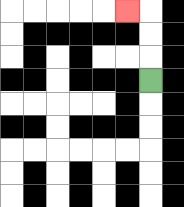{'start': '[6, 3]', 'end': '[5, 0]', 'path_directions': 'U,U,U,L', 'path_coordinates': '[[6, 3], [6, 2], [6, 1], [6, 0], [5, 0]]'}